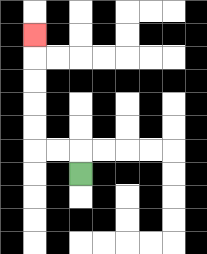{'start': '[3, 7]', 'end': '[1, 1]', 'path_directions': 'U,L,L,U,U,U,U,U', 'path_coordinates': '[[3, 7], [3, 6], [2, 6], [1, 6], [1, 5], [1, 4], [1, 3], [1, 2], [1, 1]]'}